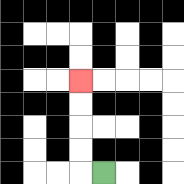{'start': '[4, 7]', 'end': '[3, 3]', 'path_directions': 'L,U,U,U,U', 'path_coordinates': '[[4, 7], [3, 7], [3, 6], [3, 5], [3, 4], [3, 3]]'}